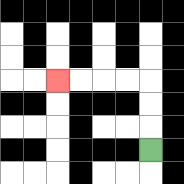{'start': '[6, 6]', 'end': '[2, 3]', 'path_directions': 'U,U,U,L,L,L,L', 'path_coordinates': '[[6, 6], [6, 5], [6, 4], [6, 3], [5, 3], [4, 3], [3, 3], [2, 3]]'}